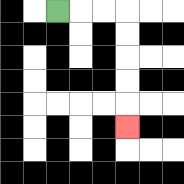{'start': '[2, 0]', 'end': '[5, 5]', 'path_directions': 'R,R,R,D,D,D,D,D', 'path_coordinates': '[[2, 0], [3, 0], [4, 0], [5, 0], [5, 1], [5, 2], [5, 3], [5, 4], [5, 5]]'}